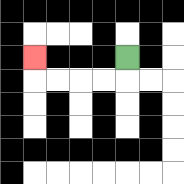{'start': '[5, 2]', 'end': '[1, 2]', 'path_directions': 'D,L,L,L,L,U', 'path_coordinates': '[[5, 2], [5, 3], [4, 3], [3, 3], [2, 3], [1, 3], [1, 2]]'}